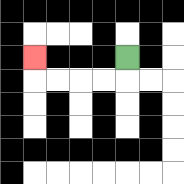{'start': '[5, 2]', 'end': '[1, 2]', 'path_directions': 'D,L,L,L,L,U', 'path_coordinates': '[[5, 2], [5, 3], [4, 3], [3, 3], [2, 3], [1, 3], [1, 2]]'}